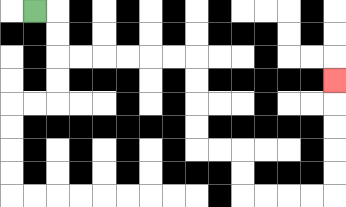{'start': '[1, 0]', 'end': '[14, 3]', 'path_directions': 'R,D,D,R,R,R,R,R,R,D,D,D,D,R,R,D,D,R,R,R,R,U,U,U,U,U', 'path_coordinates': '[[1, 0], [2, 0], [2, 1], [2, 2], [3, 2], [4, 2], [5, 2], [6, 2], [7, 2], [8, 2], [8, 3], [8, 4], [8, 5], [8, 6], [9, 6], [10, 6], [10, 7], [10, 8], [11, 8], [12, 8], [13, 8], [14, 8], [14, 7], [14, 6], [14, 5], [14, 4], [14, 3]]'}